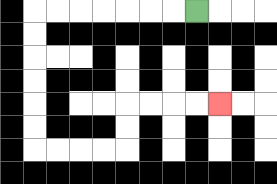{'start': '[8, 0]', 'end': '[9, 4]', 'path_directions': 'L,L,L,L,L,L,L,D,D,D,D,D,D,R,R,R,R,U,U,R,R,R,R', 'path_coordinates': '[[8, 0], [7, 0], [6, 0], [5, 0], [4, 0], [3, 0], [2, 0], [1, 0], [1, 1], [1, 2], [1, 3], [1, 4], [1, 5], [1, 6], [2, 6], [3, 6], [4, 6], [5, 6], [5, 5], [5, 4], [6, 4], [7, 4], [8, 4], [9, 4]]'}